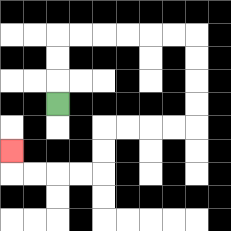{'start': '[2, 4]', 'end': '[0, 6]', 'path_directions': 'U,U,U,R,R,R,R,R,R,D,D,D,D,L,L,L,L,D,D,L,L,L,L,U', 'path_coordinates': '[[2, 4], [2, 3], [2, 2], [2, 1], [3, 1], [4, 1], [5, 1], [6, 1], [7, 1], [8, 1], [8, 2], [8, 3], [8, 4], [8, 5], [7, 5], [6, 5], [5, 5], [4, 5], [4, 6], [4, 7], [3, 7], [2, 7], [1, 7], [0, 7], [0, 6]]'}